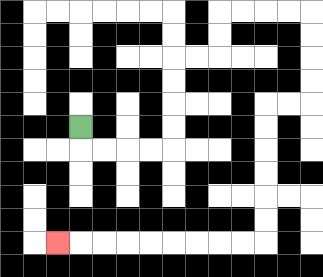{'start': '[3, 5]', 'end': '[2, 10]', 'path_directions': 'D,R,R,R,R,U,U,U,U,R,R,U,U,R,R,R,R,D,D,D,D,L,L,D,D,D,D,D,D,L,L,L,L,L,L,L,L,L', 'path_coordinates': '[[3, 5], [3, 6], [4, 6], [5, 6], [6, 6], [7, 6], [7, 5], [7, 4], [7, 3], [7, 2], [8, 2], [9, 2], [9, 1], [9, 0], [10, 0], [11, 0], [12, 0], [13, 0], [13, 1], [13, 2], [13, 3], [13, 4], [12, 4], [11, 4], [11, 5], [11, 6], [11, 7], [11, 8], [11, 9], [11, 10], [10, 10], [9, 10], [8, 10], [7, 10], [6, 10], [5, 10], [4, 10], [3, 10], [2, 10]]'}